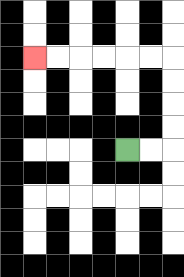{'start': '[5, 6]', 'end': '[1, 2]', 'path_directions': 'R,R,U,U,U,U,L,L,L,L,L,L', 'path_coordinates': '[[5, 6], [6, 6], [7, 6], [7, 5], [7, 4], [7, 3], [7, 2], [6, 2], [5, 2], [4, 2], [3, 2], [2, 2], [1, 2]]'}